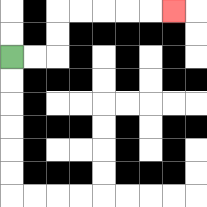{'start': '[0, 2]', 'end': '[7, 0]', 'path_directions': 'R,R,U,U,R,R,R,R,R', 'path_coordinates': '[[0, 2], [1, 2], [2, 2], [2, 1], [2, 0], [3, 0], [4, 0], [5, 0], [6, 0], [7, 0]]'}